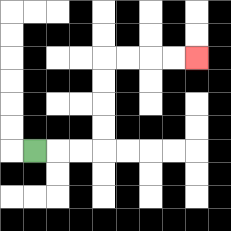{'start': '[1, 6]', 'end': '[8, 2]', 'path_directions': 'R,R,R,U,U,U,U,R,R,R,R', 'path_coordinates': '[[1, 6], [2, 6], [3, 6], [4, 6], [4, 5], [4, 4], [4, 3], [4, 2], [5, 2], [6, 2], [7, 2], [8, 2]]'}